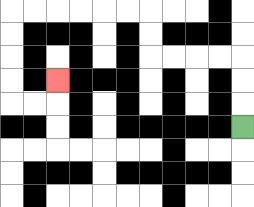{'start': '[10, 5]', 'end': '[2, 3]', 'path_directions': 'U,U,U,L,L,L,L,U,U,L,L,L,L,L,L,D,D,D,D,R,R,U', 'path_coordinates': '[[10, 5], [10, 4], [10, 3], [10, 2], [9, 2], [8, 2], [7, 2], [6, 2], [6, 1], [6, 0], [5, 0], [4, 0], [3, 0], [2, 0], [1, 0], [0, 0], [0, 1], [0, 2], [0, 3], [0, 4], [1, 4], [2, 4], [2, 3]]'}